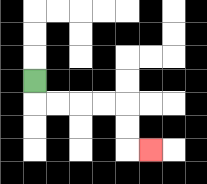{'start': '[1, 3]', 'end': '[6, 6]', 'path_directions': 'D,R,R,R,R,D,D,R', 'path_coordinates': '[[1, 3], [1, 4], [2, 4], [3, 4], [4, 4], [5, 4], [5, 5], [5, 6], [6, 6]]'}